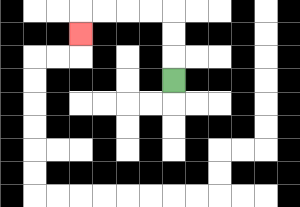{'start': '[7, 3]', 'end': '[3, 1]', 'path_directions': 'U,U,U,L,L,L,L,D', 'path_coordinates': '[[7, 3], [7, 2], [7, 1], [7, 0], [6, 0], [5, 0], [4, 0], [3, 0], [3, 1]]'}